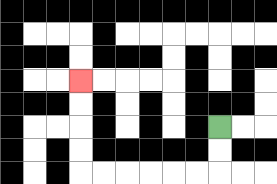{'start': '[9, 5]', 'end': '[3, 3]', 'path_directions': 'D,D,L,L,L,L,L,L,U,U,U,U', 'path_coordinates': '[[9, 5], [9, 6], [9, 7], [8, 7], [7, 7], [6, 7], [5, 7], [4, 7], [3, 7], [3, 6], [3, 5], [3, 4], [3, 3]]'}